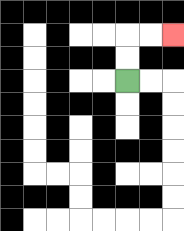{'start': '[5, 3]', 'end': '[7, 1]', 'path_directions': 'U,U,R,R', 'path_coordinates': '[[5, 3], [5, 2], [5, 1], [6, 1], [7, 1]]'}